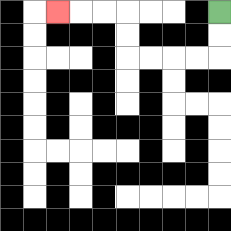{'start': '[9, 0]', 'end': '[2, 0]', 'path_directions': 'D,D,L,L,L,L,U,U,L,L,L', 'path_coordinates': '[[9, 0], [9, 1], [9, 2], [8, 2], [7, 2], [6, 2], [5, 2], [5, 1], [5, 0], [4, 0], [3, 0], [2, 0]]'}